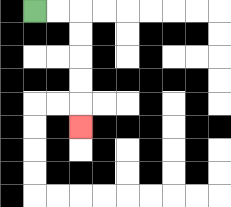{'start': '[1, 0]', 'end': '[3, 5]', 'path_directions': 'R,R,D,D,D,D,D', 'path_coordinates': '[[1, 0], [2, 0], [3, 0], [3, 1], [3, 2], [3, 3], [3, 4], [3, 5]]'}